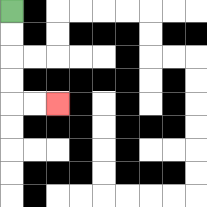{'start': '[0, 0]', 'end': '[2, 4]', 'path_directions': 'D,D,D,D,R,R', 'path_coordinates': '[[0, 0], [0, 1], [0, 2], [0, 3], [0, 4], [1, 4], [2, 4]]'}